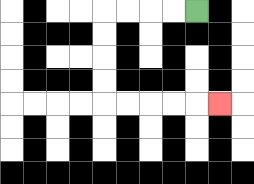{'start': '[8, 0]', 'end': '[9, 4]', 'path_directions': 'L,L,L,L,D,D,D,D,R,R,R,R,R', 'path_coordinates': '[[8, 0], [7, 0], [6, 0], [5, 0], [4, 0], [4, 1], [4, 2], [4, 3], [4, 4], [5, 4], [6, 4], [7, 4], [8, 4], [9, 4]]'}